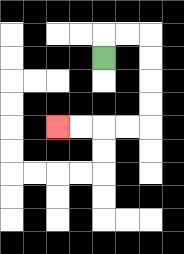{'start': '[4, 2]', 'end': '[2, 5]', 'path_directions': 'U,R,R,D,D,D,D,L,L,L,L', 'path_coordinates': '[[4, 2], [4, 1], [5, 1], [6, 1], [6, 2], [6, 3], [6, 4], [6, 5], [5, 5], [4, 5], [3, 5], [2, 5]]'}